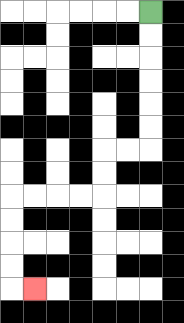{'start': '[6, 0]', 'end': '[1, 12]', 'path_directions': 'D,D,D,D,D,D,L,L,D,D,L,L,L,L,D,D,D,D,R', 'path_coordinates': '[[6, 0], [6, 1], [6, 2], [6, 3], [6, 4], [6, 5], [6, 6], [5, 6], [4, 6], [4, 7], [4, 8], [3, 8], [2, 8], [1, 8], [0, 8], [0, 9], [0, 10], [0, 11], [0, 12], [1, 12]]'}